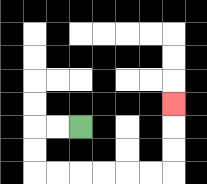{'start': '[3, 5]', 'end': '[7, 4]', 'path_directions': 'L,L,D,D,R,R,R,R,R,R,U,U,U', 'path_coordinates': '[[3, 5], [2, 5], [1, 5], [1, 6], [1, 7], [2, 7], [3, 7], [4, 7], [5, 7], [6, 7], [7, 7], [7, 6], [7, 5], [7, 4]]'}